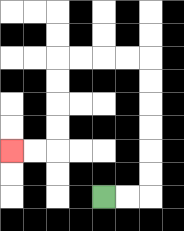{'start': '[4, 8]', 'end': '[0, 6]', 'path_directions': 'R,R,U,U,U,U,U,U,L,L,L,L,D,D,D,D,L,L', 'path_coordinates': '[[4, 8], [5, 8], [6, 8], [6, 7], [6, 6], [6, 5], [6, 4], [6, 3], [6, 2], [5, 2], [4, 2], [3, 2], [2, 2], [2, 3], [2, 4], [2, 5], [2, 6], [1, 6], [0, 6]]'}